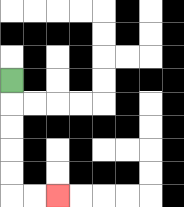{'start': '[0, 3]', 'end': '[2, 8]', 'path_directions': 'D,D,D,D,D,R,R', 'path_coordinates': '[[0, 3], [0, 4], [0, 5], [0, 6], [0, 7], [0, 8], [1, 8], [2, 8]]'}